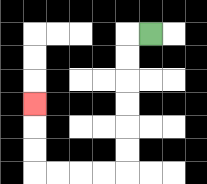{'start': '[6, 1]', 'end': '[1, 4]', 'path_directions': 'L,D,D,D,D,D,D,L,L,L,L,U,U,U', 'path_coordinates': '[[6, 1], [5, 1], [5, 2], [5, 3], [5, 4], [5, 5], [5, 6], [5, 7], [4, 7], [3, 7], [2, 7], [1, 7], [1, 6], [1, 5], [1, 4]]'}